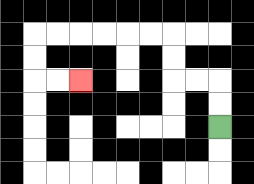{'start': '[9, 5]', 'end': '[3, 3]', 'path_directions': 'U,U,L,L,U,U,L,L,L,L,L,L,D,D,R,R', 'path_coordinates': '[[9, 5], [9, 4], [9, 3], [8, 3], [7, 3], [7, 2], [7, 1], [6, 1], [5, 1], [4, 1], [3, 1], [2, 1], [1, 1], [1, 2], [1, 3], [2, 3], [3, 3]]'}